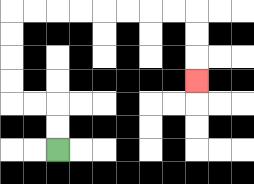{'start': '[2, 6]', 'end': '[8, 3]', 'path_directions': 'U,U,L,L,U,U,U,U,R,R,R,R,R,R,R,R,D,D,D', 'path_coordinates': '[[2, 6], [2, 5], [2, 4], [1, 4], [0, 4], [0, 3], [0, 2], [0, 1], [0, 0], [1, 0], [2, 0], [3, 0], [4, 0], [5, 0], [6, 0], [7, 0], [8, 0], [8, 1], [8, 2], [8, 3]]'}